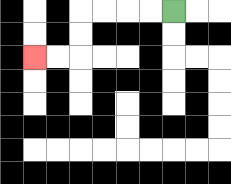{'start': '[7, 0]', 'end': '[1, 2]', 'path_directions': 'L,L,L,L,D,D,L,L', 'path_coordinates': '[[7, 0], [6, 0], [5, 0], [4, 0], [3, 0], [3, 1], [3, 2], [2, 2], [1, 2]]'}